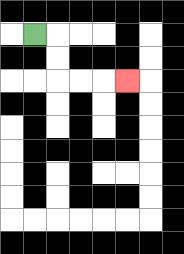{'start': '[1, 1]', 'end': '[5, 3]', 'path_directions': 'R,D,D,R,R,R', 'path_coordinates': '[[1, 1], [2, 1], [2, 2], [2, 3], [3, 3], [4, 3], [5, 3]]'}